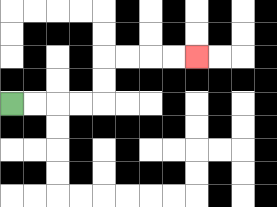{'start': '[0, 4]', 'end': '[8, 2]', 'path_directions': 'R,R,R,R,U,U,R,R,R,R', 'path_coordinates': '[[0, 4], [1, 4], [2, 4], [3, 4], [4, 4], [4, 3], [4, 2], [5, 2], [6, 2], [7, 2], [8, 2]]'}